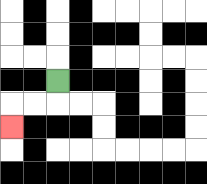{'start': '[2, 3]', 'end': '[0, 5]', 'path_directions': 'D,L,L,D', 'path_coordinates': '[[2, 3], [2, 4], [1, 4], [0, 4], [0, 5]]'}